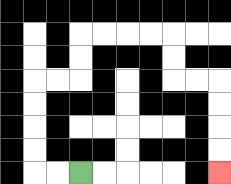{'start': '[3, 7]', 'end': '[9, 7]', 'path_directions': 'L,L,U,U,U,U,R,R,U,U,R,R,R,R,D,D,R,R,D,D,D,D', 'path_coordinates': '[[3, 7], [2, 7], [1, 7], [1, 6], [1, 5], [1, 4], [1, 3], [2, 3], [3, 3], [3, 2], [3, 1], [4, 1], [5, 1], [6, 1], [7, 1], [7, 2], [7, 3], [8, 3], [9, 3], [9, 4], [9, 5], [9, 6], [9, 7]]'}